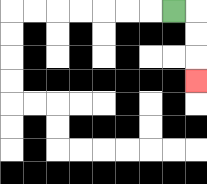{'start': '[7, 0]', 'end': '[8, 3]', 'path_directions': 'R,D,D,D', 'path_coordinates': '[[7, 0], [8, 0], [8, 1], [8, 2], [8, 3]]'}